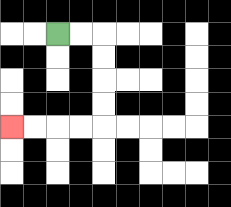{'start': '[2, 1]', 'end': '[0, 5]', 'path_directions': 'R,R,D,D,D,D,L,L,L,L', 'path_coordinates': '[[2, 1], [3, 1], [4, 1], [4, 2], [4, 3], [4, 4], [4, 5], [3, 5], [2, 5], [1, 5], [0, 5]]'}